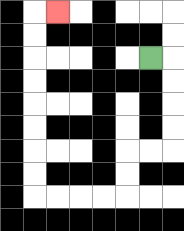{'start': '[6, 2]', 'end': '[2, 0]', 'path_directions': 'R,D,D,D,D,L,L,D,D,L,L,L,L,U,U,U,U,U,U,U,U,R', 'path_coordinates': '[[6, 2], [7, 2], [7, 3], [7, 4], [7, 5], [7, 6], [6, 6], [5, 6], [5, 7], [5, 8], [4, 8], [3, 8], [2, 8], [1, 8], [1, 7], [1, 6], [1, 5], [1, 4], [1, 3], [1, 2], [1, 1], [1, 0], [2, 0]]'}